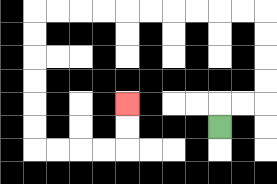{'start': '[9, 5]', 'end': '[5, 4]', 'path_directions': 'U,R,R,U,U,U,U,L,L,L,L,L,L,L,L,L,L,D,D,D,D,D,D,R,R,R,R,U,U', 'path_coordinates': '[[9, 5], [9, 4], [10, 4], [11, 4], [11, 3], [11, 2], [11, 1], [11, 0], [10, 0], [9, 0], [8, 0], [7, 0], [6, 0], [5, 0], [4, 0], [3, 0], [2, 0], [1, 0], [1, 1], [1, 2], [1, 3], [1, 4], [1, 5], [1, 6], [2, 6], [3, 6], [4, 6], [5, 6], [5, 5], [5, 4]]'}